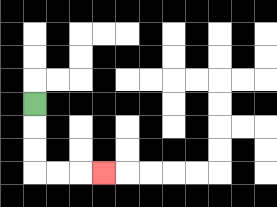{'start': '[1, 4]', 'end': '[4, 7]', 'path_directions': 'D,D,D,R,R,R', 'path_coordinates': '[[1, 4], [1, 5], [1, 6], [1, 7], [2, 7], [3, 7], [4, 7]]'}